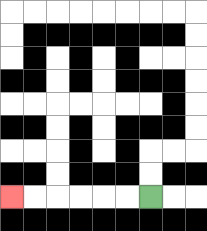{'start': '[6, 8]', 'end': '[0, 8]', 'path_directions': 'L,L,L,L,L,L', 'path_coordinates': '[[6, 8], [5, 8], [4, 8], [3, 8], [2, 8], [1, 8], [0, 8]]'}